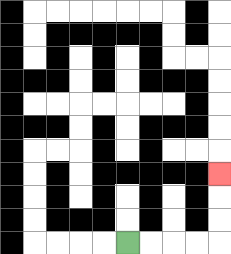{'start': '[5, 10]', 'end': '[9, 7]', 'path_directions': 'R,R,R,R,U,U,U', 'path_coordinates': '[[5, 10], [6, 10], [7, 10], [8, 10], [9, 10], [9, 9], [9, 8], [9, 7]]'}